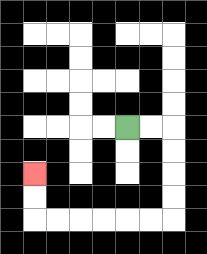{'start': '[5, 5]', 'end': '[1, 7]', 'path_directions': 'R,R,D,D,D,D,L,L,L,L,L,L,U,U', 'path_coordinates': '[[5, 5], [6, 5], [7, 5], [7, 6], [7, 7], [7, 8], [7, 9], [6, 9], [5, 9], [4, 9], [3, 9], [2, 9], [1, 9], [1, 8], [1, 7]]'}